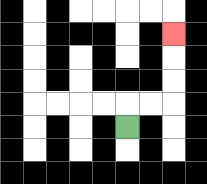{'start': '[5, 5]', 'end': '[7, 1]', 'path_directions': 'U,R,R,U,U,U', 'path_coordinates': '[[5, 5], [5, 4], [6, 4], [7, 4], [7, 3], [7, 2], [7, 1]]'}